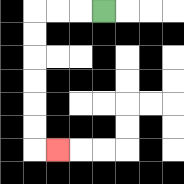{'start': '[4, 0]', 'end': '[2, 6]', 'path_directions': 'L,L,L,D,D,D,D,D,D,R', 'path_coordinates': '[[4, 0], [3, 0], [2, 0], [1, 0], [1, 1], [1, 2], [1, 3], [1, 4], [1, 5], [1, 6], [2, 6]]'}